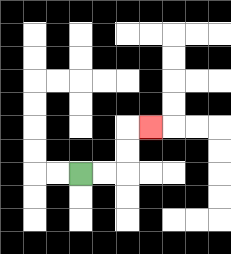{'start': '[3, 7]', 'end': '[6, 5]', 'path_directions': 'R,R,U,U,R', 'path_coordinates': '[[3, 7], [4, 7], [5, 7], [5, 6], [5, 5], [6, 5]]'}